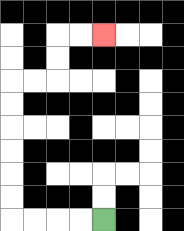{'start': '[4, 9]', 'end': '[4, 1]', 'path_directions': 'L,L,L,L,U,U,U,U,U,U,R,R,U,U,R,R', 'path_coordinates': '[[4, 9], [3, 9], [2, 9], [1, 9], [0, 9], [0, 8], [0, 7], [0, 6], [0, 5], [0, 4], [0, 3], [1, 3], [2, 3], [2, 2], [2, 1], [3, 1], [4, 1]]'}